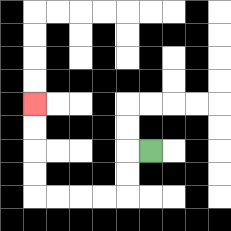{'start': '[6, 6]', 'end': '[1, 4]', 'path_directions': 'L,D,D,L,L,L,L,U,U,U,U', 'path_coordinates': '[[6, 6], [5, 6], [5, 7], [5, 8], [4, 8], [3, 8], [2, 8], [1, 8], [1, 7], [1, 6], [1, 5], [1, 4]]'}